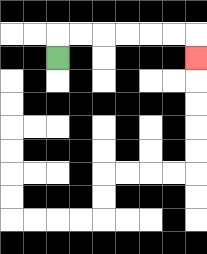{'start': '[2, 2]', 'end': '[8, 2]', 'path_directions': 'U,R,R,R,R,R,R,D', 'path_coordinates': '[[2, 2], [2, 1], [3, 1], [4, 1], [5, 1], [6, 1], [7, 1], [8, 1], [8, 2]]'}